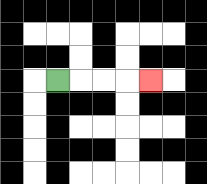{'start': '[2, 3]', 'end': '[6, 3]', 'path_directions': 'R,R,R,R', 'path_coordinates': '[[2, 3], [3, 3], [4, 3], [5, 3], [6, 3]]'}